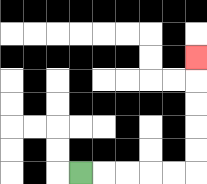{'start': '[3, 7]', 'end': '[8, 2]', 'path_directions': 'R,R,R,R,R,U,U,U,U,U', 'path_coordinates': '[[3, 7], [4, 7], [5, 7], [6, 7], [7, 7], [8, 7], [8, 6], [8, 5], [8, 4], [8, 3], [8, 2]]'}